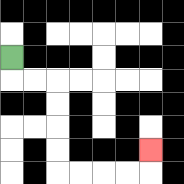{'start': '[0, 2]', 'end': '[6, 6]', 'path_directions': 'D,R,R,D,D,D,D,R,R,R,R,U', 'path_coordinates': '[[0, 2], [0, 3], [1, 3], [2, 3], [2, 4], [2, 5], [2, 6], [2, 7], [3, 7], [4, 7], [5, 7], [6, 7], [6, 6]]'}